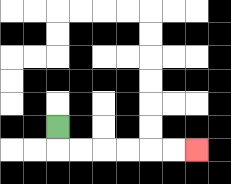{'start': '[2, 5]', 'end': '[8, 6]', 'path_directions': 'D,R,R,R,R,R,R', 'path_coordinates': '[[2, 5], [2, 6], [3, 6], [4, 6], [5, 6], [6, 6], [7, 6], [8, 6]]'}